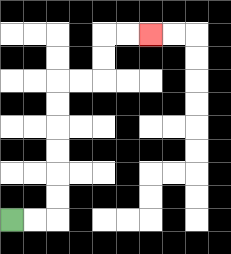{'start': '[0, 9]', 'end': '[6, 1]', 'path_directions': 'R,R,U,U,U,U,U,U,R,R,U,U,R,R', 'path_coordinates': '[[0, 9], [1, 9], [2, 9], [2, 8], [2, 7], [2, 6], [2, 5], [2, 4], [2, 3], [3, 3], [4, 3], [4, 2], [4, 1], [5, 1], [6, 1]]'}